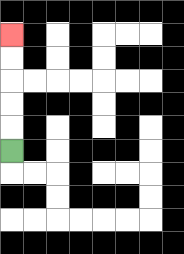{'start': '[0, 6]', 'end': '[0, 1]', 'path_directions': 'U,U,U,U,U', 'path_coordinates': '[[0, 6], [0, 5], [0, 4], [0, 3], [0, 2], [0, 1]]'}